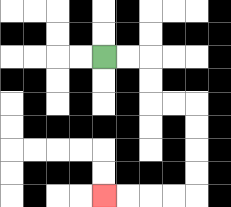{'start': '[4, 2]', 'end': '[4, 8]', 'path_directions': 'R,R,D,D,R,R,D,D,D,D,L,L,L,L', 'path_coordinates': '[[4, 2], [5, 2], [6, 2], [6, 3], [6, 4], [7, 4], [8, 4], [8, 5], [8, 6], [8, 7], [8, 8], [7, 8], [6, 8], [5, 8], [4, 8]]'}